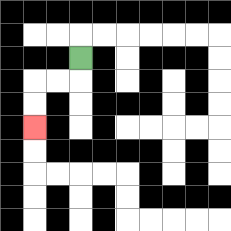{'start': '[3, 2]', 'end': '[1, 5]', 'path_directions': 'D,L,L,D,D', 'path_coordinates': '[[3, 2], [3, 3], [2, 3], [1, 3], [1, 4], [1, 5]]'}